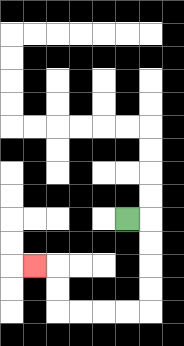{'start': '[5, 9]', 'end': '[1, 11]', 'path_directions': 'R,D,D,D,D,L,L,L,L,U,U,L', 'path_coordinates': '[[5, 9], [6, 9], [6, 10], [6, 11], [6, 12], [6, 13], [5, 13], [4, 13], [3, 13], [2, 13], [2, 12], [2, 11], [1, 11]]'}